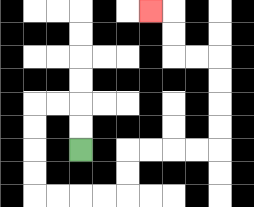{'start': '[3, 6]', 'end': '[6, 0]', 'path_directions': 'U,U,L,L,D,D,D,D,R,R,R,R,U,U,R,R,R,R,U,U,U,U,L,L,U,U,L', 'path_coordinates': '[[3, 6], [3, 5], [3, 4], [2, 4], [1, 4], [1, 5], [1, 6], [1, 7], [1, 8], [2, 8], [3, 8], [4, 8], [5, 8], [5, 7], [5, 6], [6, 6], [7, 6], [8, 6], [9, 6], [9, 5], [9, 4], [9, 3], [9, 2], [8, 2], [7, 2], [7, 1], [7, 0], [6, 0]]'}